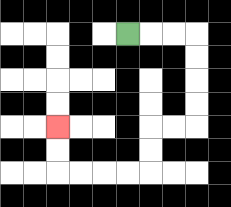{'start': '[5, 1]', 'end': '[2, 5]', 'path_directions': 'R,R,R,D,D,D,D,L,L,D,D,L,L,L,L,U,U', 'path_coordinates': '[[5, 1], [6, 1], [7, 1], [8, 1], [8, 2], [8, 3], [8, 4], [8, 5], [7, 5], [6, 5], [6, 6], [6, 7], [5, 7], [4, 7], [3, 7], [2, 7], [2, 6], [2, 5]]'}